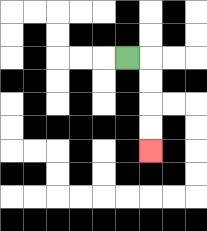{'start': '[5, 2]', 'end': '[6, 6]', 'path_directions': 'R,D,D,D,D', 'path_coordinates': '[[5, 2], [6, 2], [6, 3], [6, 4], [6, 5], [6, 6]]'}